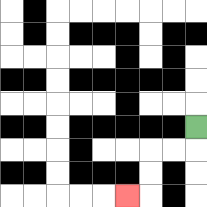{'start': '[8, 5]', 'end': '[5, 8]', 'path_directions': 'D,L,L,D,D,L', 'path_coordinates': '[[8, 5], [8, 6], [7, 6], [6, 6], [6, 7], [6, 8], [5, 8]]'}